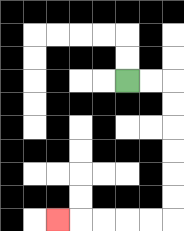{'start': '[5, 3]', 'end': '[2, 9]', 'path_directions': 'R,R,D,D,D,D,D,D,L,L,L,L,L', 'path_coordinates': '[[5, 3], [6, 3], [7, 3], [7, 4], [7, 5], [7, 6], [7, 7], [7, 8], [7, 9], [6, 9], [5, 9], [4, 9], [3, 9], [2, 9]]'}